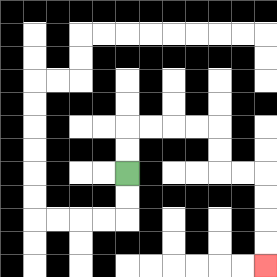{'start': '[5, 7]', 'end': '[11, 11]', 'path_directions': 'U,U,R,R,R,R,D,D,R,R,D,D,D,D', 'path_coordinates': '[[5, 7], [5, 6], [5, 5], [6, 5], [7, 5], [8, 5], [9, 5], [9, 6], [9, 7], [10, 7], [11, 7], [11, 8], [11, 9], [11, 10], [11, 11]]'}